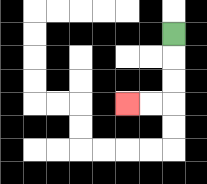{'start': '[7, 1]', 'end': '[5, 4]', 'path_directions': 'D,D,D,L,L', 'path_coordinates': '[[7, 1], [7, 2], [7, 3], [7, 4], [6, 4], [5, 4]]'}